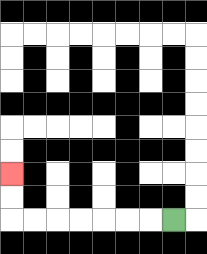{'start': '[7, 9]', 'end': '[0, 7]', 'path_directions': 'L,L,L,L,L,L,L,U,U', 'path_coordinates': '[[7, 9], [6, 9], [5, 9], [4, 9], [3, 9], [2, 9], [1, 9], [0, 9], [0, 8], [0, 7]]'}